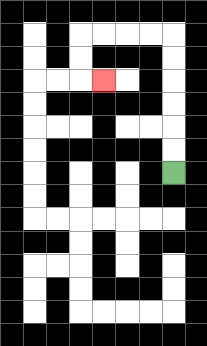{'start': '[7, 7]', 'end': '[4, 3]', 'path_directions': 'U,U,U,U,U,U,L,L,L,L,D,D,R', 'path_coordinates': '[[7, 7], [7, 6], [7, 5], [7, 4], [7, 3], [7, 2], [7, 1], [6, 1], [5, 1], [4, 1], [3, 1], [3, 2], [3, 3], [4, 3]]'}